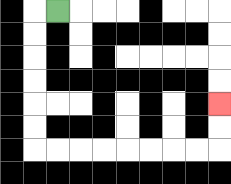{'start': '[2, 0]', 'end': '[9, 4]', 'path_directions': 'L,D,D,D,D,D,D,R,R,R,R,R,R,R,R,U,U', 'path_coordinates': '[[2, 0], [1, 0], [1, 1], [1, 2], [1, 3], [1, 4], [1, 5], [1, 6], [2, 6], [3, 6], [4, 6], [5, 6], [6, 6], [7, 6], [8, 6], [9, 6], [9, 5], [9, 4]]'}